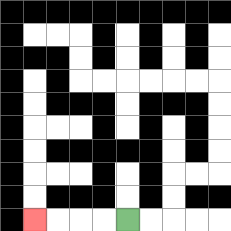{'start': '[5, 9]', 'end': '[1, 9]', 'path_directions': 'L,L,L,L', 'path_coordinates': '[[5, 9], [4, 9], [3, 9], [2, 9], [1, 9]]'}